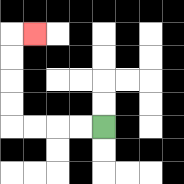{'start': '[4, 5]', 'end': '[1, 1]', 'path_directions': 'L,L,L,L,U,U,U,U,R', 'path_coordinates': '[[4, 5], [3, 5], [2, 5], [1, 5], [0, 5], [0, 4], [0, 3], [0, 2], [0, 1], [1, 1]]'}